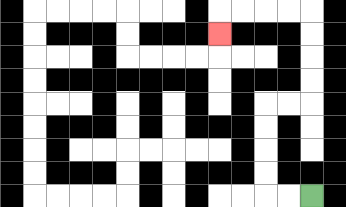{'start': '[13, 8]', 'end': '[9, 1]', 'path_directions': 'L,L,U,U,U,U,R,R,U,U,U,U,L,L,L,L,D', 'path_coordinates': '[[13, 8], [12, 8], [11, 8], [11, 7], [11, 6], [11, 5], [11, 4], [12, 4], [13, 4], [13, 3], [13, 2], [13, 1], [13, 0], [12, 0], [11, 0], [10, 0], [9, 0], [9, 1]]'}